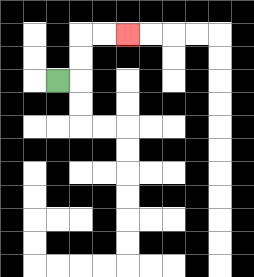{'start': '[2, 3]', 'end': '[5, 1]', 'path_directions': 'R,U,U,R,R', 'path_coordinates': '[[2, 3], [3, 3], [3, 2], [3, 1], [4, 1], [5, 1]]'}